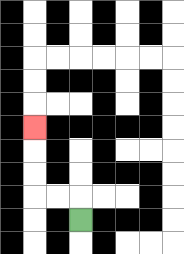{'start': '[3, 9]', 'end': '[1, 5]', 'path_directions': 'U,L,L,U,U,U', 'path_coordinates': '[[3, 9], [3, 8], [2, 8], [1, 8], [1, 7], [1, 6], [1, 5]]'}